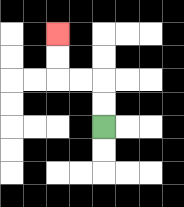{'start': '[4, 5]', 'end': '[2, 1]', 'path_directions': 'U,U,L,L,U,U', 'path_coordinates': '[[4, 5], [4, 4], [4, 3], [3, 3], [2, 3], [2, 2], [2, 1]]'}